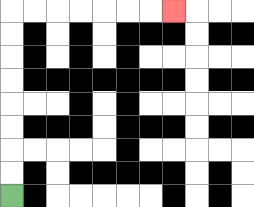{'start': '[0, 8]', 'end': '[7, 0]', 'path_directions': 'U,U,U,U,U,U,U,U,R,R,R,R,R,R,R', 'path_coordinates': '[[0, 8], [0, 7], [0, 6], [0, 5], [0, 4], [0, 3], [0, 2], [0, 1], [0, 0], [1, 0], [2, 0], [3, 0], [4, 0], [5, 0], [6, 0], [7, 0]]'}